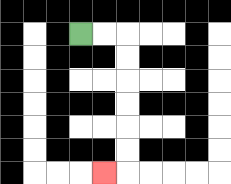{'start': '[3, 1]', 'end': '[4, 7]', 'path_directions': 'R,R,D,D,D,D,D,D,L', 'path_coordinates': '[[3, 1], [4, 1], [5, 1], [5, 2], [5, 3], [5, 4], [5, 5], [5, 6], [5, 7], [4, 7]]'}